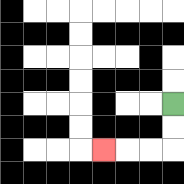{'start': '[7, 4]', 'end': '[4, 6]', 'path_directions': 'D,D,L,L,L', 'path_coordinates': '[[7, 4], [7, 5], [7, 6], [6, 6], [5, 6], [4, 6]]'}